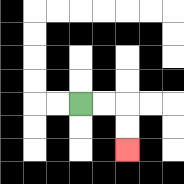{'start': '[3, 4]', 'end': '[5, 6]', 'path_directions': 'R,R,D,D', 'path_coordinates': '[[3, 4], [4, 4], [5, 4], [5, 5], [5, 6]]'}